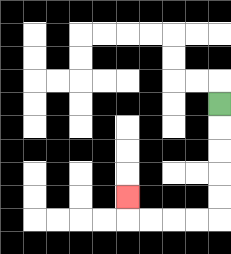{'start': '[9, 4]', 'end': '[5, 8]', 'path_directions': 'D,D,D,D,D,L,L,L,L,U', 'path_coordinates': '[[9, 4], [9, 5], [9, 6], [9, 7], [9, 8], [9, 9], [8, 9], [7, 9], [6, 9], [5, 9], [5, 8]]'}